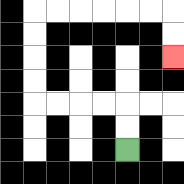{'start': '[5, 6]', 'end': '[7, 2]', 'path_directions': 'U,U,L,L,L,L,U,U,U,U,R,R,R,R,R,R,D,D', 'path_coordinates': '[[5, 6], [5, 5], [5, 4], [4, 4], [3, 4], [2, 4], [1, 4], [1, 3], [1, 2], [1, 1], [1, 0], [2, 0], [3, 0], [4, 0], [5, 0], [6, 0], [7, 0], [7, 1], [7, 2]]'}